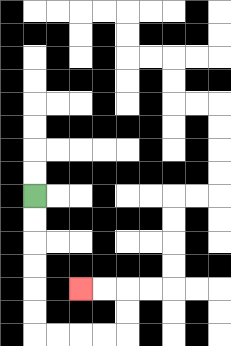{'start': '[1, 8]', 'end': '[3, 12]', 'path_directions': 'D,D,D,D,D,D,R,R,R,R,U,U,L,L', 'path_coordinates': '[[1, 8], [1, 9], [1, 10], [1, 11], [1, 12], [1, 13], [1, 14], [2, 14], [3, 14], [4, 14], [5, 14], [5, 13], [5, 12], [4, 12], [3, 12]]'}